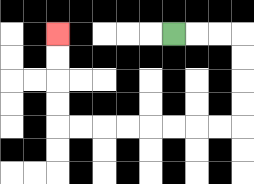{'start': '[7, 1]', 'end': '[2, 1]', 'path_directions': 'R,R,R,D,D,D,D,L,L,L,L,L,L,L,L,U,U,U,U', 'path_coordinates': '[[7, 1], [8, 1], [9, 1], [10, 1], [10, 2], [10, 3], [10, 4], [10, 5], [9, 5], [8, 5], [7, 5], [6, 5], [5, 5], [4, 5], [3, 5], [2, 5], [2, 4], [2, 3], [2, 2], [2, 1]]'}